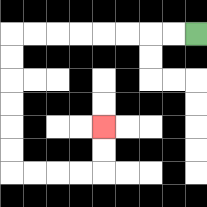{'start': '[8, 1]', 'end': '[4, 5]', 'path_directions': 'L,L,L,L,L,L,L,L,D,D,D,D,D,D,R,R,R,R,U,U', 'path_coordinates': '[[8, 1], [7, 1], [6, 1], [5, 1], [4, 1], [3, 1], [2, 1], [1, 1], [0, 1], [0, 2], [0, 3], [0, 4], [0, 5], [0, 6], [0, 7], [1, 7], [2, 7], [3, 7], [4, 7], [4, 6], [4, 5]]'}